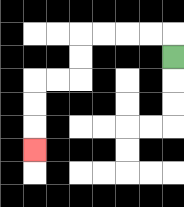{'start': '[7, 2]', 'end': '[1, 6]', 'path_directions': 'U,L,L,L,L,D,D,L,L,D,D,D', 'path_coordinates': '[[7, 2], [7, 1], [6, 1], [5, 1], [4, 1], [3, 1], [3, 2], [3, 3], [2, 3], [1, 3], [1, 4], [1, 5], [1, 6]]'}